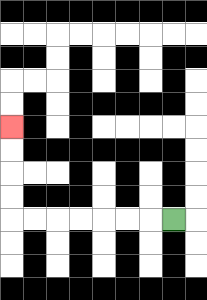{'start': '[7, 9]', 'end': '[0, 5]', 'path_directions': 'L,L,L,L,L,L,L,U,U,U,U', 'path_coordinates': '[[7, 9], [6, 9], [5, 9], [4, 9], [3, 9], [2, 9], [1, 9], [0, 9], [0, 8], [0, 7], [0, 6], [0, 5]]'}